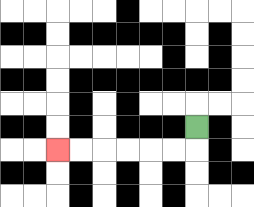{'start': '[8, 5]', 'end': '[2, 6]', 'path_directions': 'D,L,L,L,L,L,L', 'path_coordinates': '[[8, 5], [8, 6], [7, 6], [6, 6], [5, 6], [4, 6], [3, 6], [2, 6]]'}